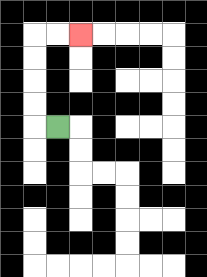{'start': '[2, 5]', 'end': '[3, 1]', 'path_directions': 'L,U,U,U,U,R,R', 'path_coordinates': '[[2, 5], [1, 5], [1, 4], [1, 3], [1, 2], [1, 1], [2, 1], [3, 1]]'}